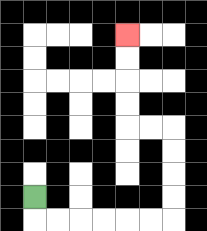{'start': '[1, 8]', 'end': '[5, 1]', 'path_directions': 'D,R,R,R,R,R,R,U,U,U,U,L,L,U,U,U,U', 'path_coordinates': '[[1, 8], [1, 9], [2, 9], [3, 9], [4, 9], [5, 9], [6, 9], [7, 9], [7, 8], [7, 7], [7, 6], [7, 5], [6, 5], [5, 5], [5, 4], [5, 3], [5, 2], [5, 1]]'}